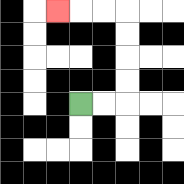{'start': '[3, 4]', 'end': '[2, 0]', 'path_directions': 'R,R,U,U,U,U,L,L,L', 'path_coordinates': '[[3, 4], [4, 4], [5, 4], [5, 3], [5, 2], [5, 1], [5, 0], [4, 0], [3, 0], [2, 0]]'}